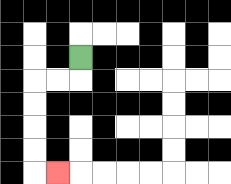{'start': '[3, 2]', 'end': '[2, 7]', 'path_directions': 'D,L,L,D,D,D,D,R', 'path_coordinates': '[[3, 2], [3, 3], [2, 3], [1, 3], [1, 4], [1, 5], [1, 6], [1, 7], [2, 7]]'}